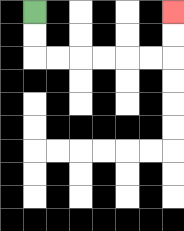{'start': '[1, 0]', 'end': '[7, 0]', 'path_directions': 'D,D,R,R,R,R,R,R,U,U', 'path_coordinates': '[[1, 0], [1, 1], [1, 2], [2, 2], [3, 2], [4, 2], [5, 2], [6, 2], [7, 2], [7, 1], [7, 0]]'}